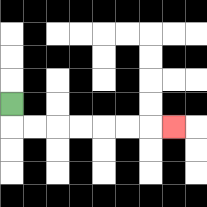{'start': '[0, 4]', 'end': '[7, 5]', 'path_directions': 'D,R,R,R,R,R,R,R', 'path_coordinates': '[[0, 4], [0, 5], [1, 5], [2, 5], [3, 5], [4, 5], [5, 5], [6, 5], [7, 5]]'}